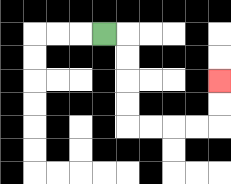{'start': '[4, 1]', 'end': '[9, 3]', 'path_directions': 'R,D,D,D,D,R,R,R,R,U,U', 'path_coordinates': '[[4, 1], [5, 1], [5, 2], [5, 3], [5, 4], [5, 5], [6, 5], [7, 5], [8, 5], [9, 5], [9, 4], [9, 3]]'}